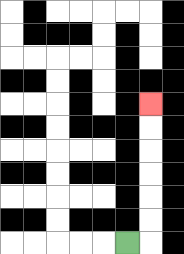{'start': '[5, 10]', 'end': '[6, 4]', 'path_directions': 'R,U,U,U,U,U,U', 'path_coordinates': '[[5, 10], [6, 10], [6, 9], [6, 8], [6, 7], [6, 6], [6, 5], [6, 4]]'}